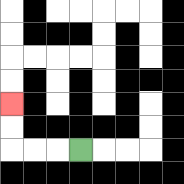{'start': '[3, 6]', 'end': '[0, 4]', 'path_directions': 'L,L,L,U,U', 'path_coordinates': '[[3, 6], [2, 6], [1, 6], [0, 6], [0, 5], [0, 4]]'}